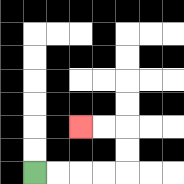{'start': '[1, 7]', 'end': '[3, 5]', 'path_directions': 'R,R,R,R,U,U,L,L', 'path_coordinates': '[[1, 7], [2, 7], [3, 7], [4, 7], [5, 7], [5, 6], [5, 5], [4, 5], [3, 5]]'}